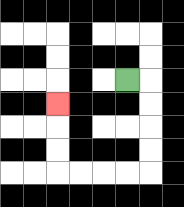{'start': '[5, 3]', 'end': '[2, 4]', 'path_directions': 'R,D,D,D,D,L,L,L,L,U,U,U', 'path_coordinates': '[[5, 3], [6, 3], [6, 4], [6, 5], [6, 6], [6, 7], [5, 7], [4, 7], [3, 7], [2, 7], [2, 6], [2, 5], [2, 4]]'}